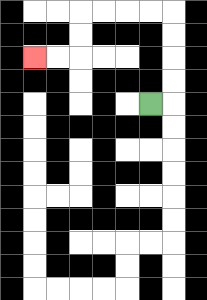{'start': '[6, 4]', 'end': '[1, 2]', 'path_directions': 'R,U,U,U,U,L,L,L,L,D,D,L,L', 'path_coordinates': '[[6, 4], [7, 4], [7, 3], [7, 2], [7, 1], [7, 0], [6, 0], [5, 0], [4, 0], [3, 0], [3, 1], [3, 2], [2, 2], [1, 2]]'}